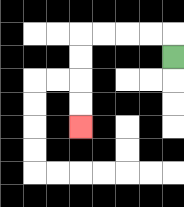{'start': '[7, 2]', 'end': '[3, 5]', 'path_directions': 'U,L,L,L,L,D,D,D,D', 'path_coordinates': '[[7, 2], [7, 1], [6, 1], [5, 1], [4, 1], [3, 1], [3, 2], [3, 3], [3, 4], [3, 5]]'}